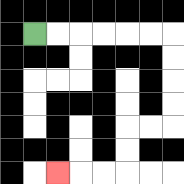{'start': '[1, 1]', 'end': '[2, 7]', 'path_directions': 'R,R,R,R,R,R,D,D,D,D,L,L,D,D,L,L,L', 'path_coordinates': '[[1, 1], [2, 1], [3, 1], [4, 1], [5, 1], [6, 1], [7, 1], [7, 2], [7, 3], [7, 4], [7, 5], [6, 5], [5, 5], [5, 6], [5, 7], [4, 7], [3, 7], [2, 7]]'}